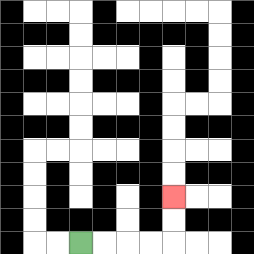{'start': '[3, 10]', 'end': '[7, 8]', 'path_directions': 'R,R,R,R,U,U', 'path_coordinates': '[[3, 10], [4, 10], [5, 10], [6, 10], [7, 10], [7, 9], [7, 8]]'}